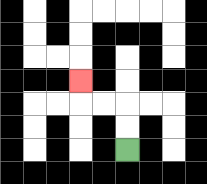{'start': '[5, 6]', 'end': '[3, 3]', 'path_directions': 'U,U,L,L,U', 'path_coordinates': '[[5, 6], [5, 5], [5, 4], [4, 4], [3, 4], [3, 3]]'}